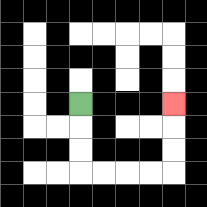{'start': '[3, 4]', 'end': '[7, 4]', 'path_directions': 'D,D,D,R,R,R,R,U,U,U', 'path_coordinates': '[[3, 4], [3, 5], [3, 6], [3, 7], [4, 7], [5, 7], [6, 7], [7, 7], [7, 6], [7, 5], [7, 4]]'}